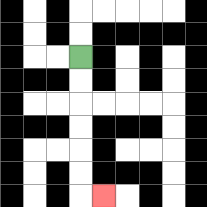{'start': '[3, 2]', 'end': '[4, 8]', 'path_directions': 'D,D,D,D,D,D,R', 'path_coordinates': '[[3, 2], [3, 3], [3, 4], [3, 5], [3, 6], [3, 7], [3, 8], [4, 8]]'}